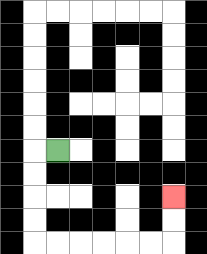{'start': '[2, 6]', 'end': '[7, 8]', 'path_directions': 'L,D,D,D,D,R,R,R,R,R,R,U,U', 'path_coordinates': '[[2, 6], [1, 6], [1, 7], [1, 8], [1, 9], [1, 10], [2, 10], [3, 10], [4, 10], [5, 10], [6, 10], [7, 10], [7, 9], [7, 8]]'}